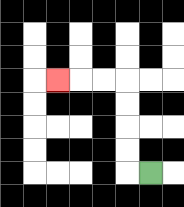{'start': '[6, 7]', 'end': '[2, 3]', 'path_directions': 'L,U,U,U,U,L,L,L', 'path_coordinates': '[[6, 7], [5, 7], [5, 6], [5, 5], [5, 4], [5, 3], [4, 3], [3, 3], [2, 3]]'}